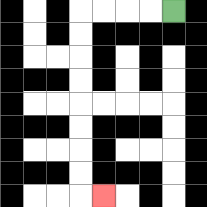{'start': '[7, 0]', 'end': '[4, 8]', 'path_directions': 'L,L,L,L,D,D,D,D,D,D,D,D,R', 'path_coordinates': '[[7, 0], [6, 0], [5, 0], [4, 0], [3, 0], [3, 1], [3, 2], [3, 3], [3, 4], [3, 5], [3, 6], [3, 7], [3, 8], [4, 8]]'}